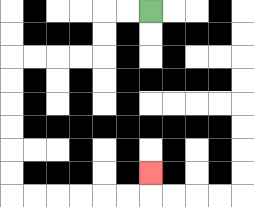{'start': '[6, 0]', 'end': '[6, 7]', 'path_directions': 'L,L,D,D,L,L,L,L,D,D,D,D,D,D,R,R,R,R,R,R,U', 'path_coordinates': '[[6, 0], [5, 0], [4, 0], [4, 1], [4, 2], [3, 2], [2, 2], [1, 2], [0, 2], [0, 3], [0, 4], [0, 5], [0, 6], [0, 7], [0, 8], [1, 8], [2, 8], [3, 8], [4, 8], [5, 8], [6, 8], [6, 7]]'}